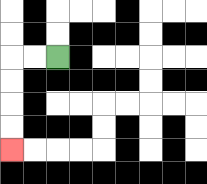{'start': '[2, 2]', 'end': '[0, 6]', 'path_directions': 'L,L,D,D,D,D', 'path_coordinates': '[[2, 2], [1, 2], [0, 2], [0, 3], [0, 4], [0, 5], [0, 6]]'}